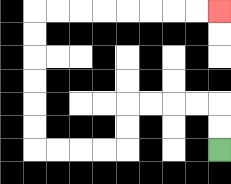{'start': '[9, 6]', 'end': '[9, 0]', 'path_directions': 'U,U,L,L,L,L,D,D,L,L,L,L,U,U,U,U,U,U,R,R,R,R,R,R,R,R', 'path_coordinates': '[[9, 6], [9, 5], [9, 4], [8, 4], [7, 4], [6, 4], [5, 4], [5, 5], [5, 6], [4, 6], [3, 6], [2, 6], [1, 6], [1, 5], [1, 4], [1, 3], [1, 2], [1, 1], [1, 0], [2, 0], [3, 0], [4, 0], [5, 0], [6, 0], [7, 0], [8, 0], [9, 0]]'}